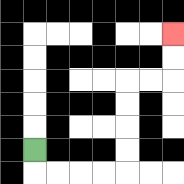{'start': '[1, 6]', 'end': '[7, 1]', 'path_directions': 'D,R,R,R,R,U,U,U,U,R,R,U,U', 'path_coordinates': '[[1, 6], [1, 7], [2, 7], [3, 7], [4, 7], [5, 7], [5, 6], [5, 5], [5, 4], [5, 3], [6, 3], [7, 3], [7, 2], [7, 1]]'}